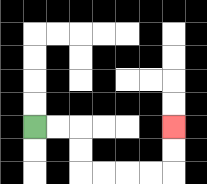{'start': '[1, 5]', 'end': '[7, 5]', 'path_directions': 'R,R,D,D,R,R,R,R,U,U', 'path_coordinates': '[[1, 5], [2, 5], [3, 5], [3, 6], [3, 7], [4, 7], [5, 7], [6, 7], [7, 7], [7, 6], [7, 5]]'}